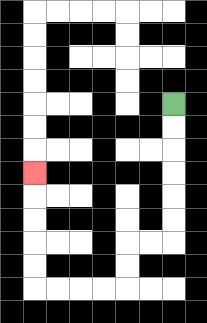{'start': '[7, 4]', 'end': '[1, 7]', 'path_directions': 'D,D,D,D,D,D,L,L,D,D,L,L,L,L,U,U,U,U,U', 'path_coordinates': '[[7, 4], [7, 5], [7, 6], [7, 7], [7, 8], [7, 9], [7, 10], [6, 10], [5, 10], [5, 11], [5, 12], [4, 12], [3, 12], [2, 12], [1, 12], [1, 11], [1, 10], [1, 9], [1, 8], [1, 7]]'}